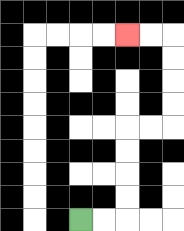{'start': '[3, 9]', 'end': '[5, 1]', 'path_directions': 'R,R,U,U,U,U,R,R,U,U,U,U,L,L', 'path_coordinates': '[[3, 9], [4, 9], [5, 9], [5, 8], [5, 7], [5, 6], [5, 5], [6, 5], [7, 5], [7, 4], [7, 3], [7, 2], [7, 1], [6, 1], [5, 1]]'}